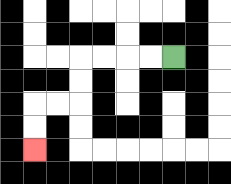{'start': '[7, 2]', 'end': '[1, 6]', 'path_directions': 'L,L,L,L,D,D,L,L,D,D', 'path_coordinates': '[[7, 2], [6, 2], [5, 2], [4, 2], [3, 2], [3, 3], [3, 4], [2, 4], [1, 4], [1, 5], [1, 6]]'}